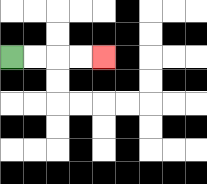{'start': '[0, 2]', 'end': '[4, 2]', 'path_directions': 'R,R,R,R', 'path_coordinates': '[[0, 2], [1, 2], [2, 2], [3, 2], [4, 2]]'}